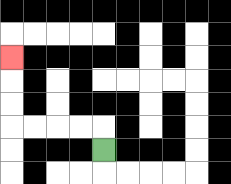{'start': '[4, 6]', 'end': '[0, 2]', 'path_directions': 'U,L,L,L,L,U,U,U', 'path_coordinates': '[[4, 6], [4, 5], [3, 5], [2, 5], [1, 5], [0, 5], [0, 4], [0, 3], [0, 2]]'}